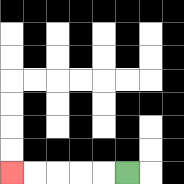{'start': '[5, 7]', 'end': '[0, 7]', 'path_directions': 'L,L,L,L,L', 'path_coordinates': '[[5, 7], [4, 7], [3, 7], [2, 7], [1, 7], [0, 7]]'}